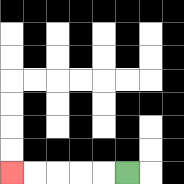{'start': '[5, 7]', 'end': '[0, 7]', 'path_directions': 'L,L,L,L,L', 'path_coordinates': '[[5, 7], [4, 7], [3, 7], [2, 7], [1, 7], [0, 7]]'}